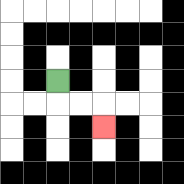{'start': '[2, 3]', 'end': '[4, 5]', 'path_directions': 'D,R,R,D', 'path_coordinates': '[[2, 3], [2, 4], [3, 4], [4, 4], [4, 5]]'}